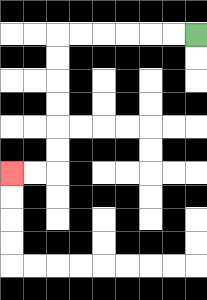{'start': '[8, 1]', 'end': '[0, 7]', 'path_directions': 'L,L,L,L,L,L,D,D,D,D,D,D,L,L', 'path_coordinates': '[[8, 1], [7, 1], [6, 1], [5, 1], [4, 1], [3, 1], [2, 1], [2, 2], [2, 3], [2, 4], [2, 5], [2, 6], [2, 7], [1, 7], [0, 7]]'}